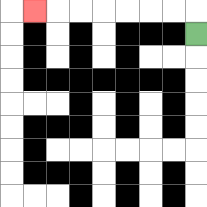{'start': '[8, 1]', 'end': '[1, 0]', 'path_directions': 'U,L,L,L,L,L,L,L', 'path_coordinates': '[[8, 1], [8, 0], [7, 0], [6, 0], [5, 0], [4, 0], [3, 0], [2, 0], [1, 0]]'}